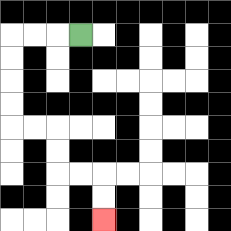{'start': '[3, 1]', 'end': '[4, 9]', 'path_directions': 'L,L,L,D,D,D,D,R,R,D,D,R,R,D,D', 'path_coordinates': '[[3, 1], [2, 1], [1, 1], [0, 1], [0, 2], [0, 3], [0, 4], [0, 5], [1, 5], [2, 5], [2, 6], [2, 7], [3, 7], [4, 7], [4, 8], [4, 9]]'}